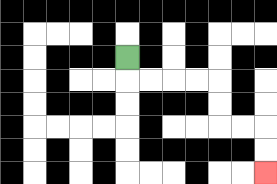{'start': '[5, 2]', 'end': '[11, 7]', 'path_directions': 'D,R,R,R,R,D,D,R,R,D,D', 'path_coordinates': '[[5, 2], [5, 3], [6, 3], [7, 3], [8, 3], [9, 3], [9, 4], [9, 5], [10, 5], [11, 5], [11, 6], [11, 7]]'}